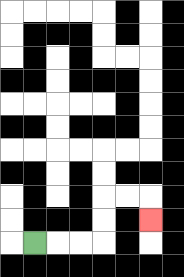{'start': '[1, 10]', 'end': '[6, 9]', 'path_directions': 'R,R,R,U,U,R,R,D', 'path_coordinates': '[[1, 10], [2, 10], [3, 10], [4, 10], [4, 9], [4, 8], [5, 8], [6, 8], [6, 9]]'}